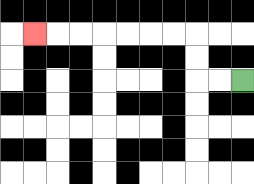{'start': '[10, 3]', 'end': '[1, 1]', 'path_directions': 'L,L,U,U,L,L,L,L,L,L,L', 'path_coordinates': '[[10, 3], [9, 3], [8, 3], [8, 2], [8, 1], [7, 1], [6, 1], [5, 1], [4, 1], [3, 1], [2, 1], [1, 1]]'}